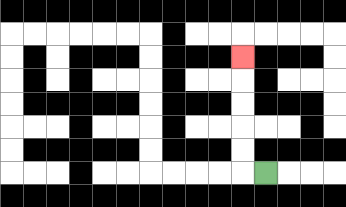{'start': '[11, 7]', 'end': '[10, 2]', 'path_directions': 'L,U,U,U,U,U', 'path_coordinates': '[[11, 7], [10, 7], [10, 6], [10, 5], [10, 4], [10, 3], [10, 2]]'}